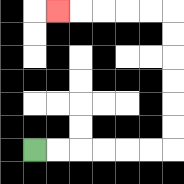{'start': '[1, 6]', 'end': '[2, 0]', 'path_directions': 'R,R,R,R,R,R,U,U,U,U,U,U,L,L,L,L,L', 'path_coordinates': '[[1, 6], [2, 6], [3, 6], [4, 6], [5, 6], [6, 6], [7, 6], [7, 5], [7, 4], [7, 3], [7, 2], [7, 1], [7, 0], [6, 0], [5, 0], [4, 0], [3, 0], [2, 0]]'}